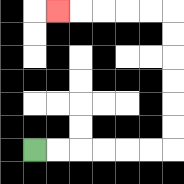{'start': '[1, 6]', 'end': '[2, 0]', 'path_directions': 'R,R,R,R,R,R,U,U,U,U,U,U,L,L,L,L,L', 'path_coordinates': '[[1, 6], [2, 6], [3, 6], [4, 6], [5, 6], [6, 6], [7, 6], [7, 5], [7, 4], [7, 3], [7, 2], [7, 1], [7, 0], [6, 0], [5, 0], [4, 0], [3, 0], [2, 0]]'}